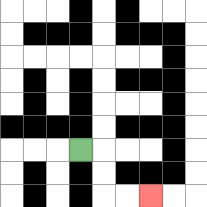{'start': '[3, 6]', 'end': '[6, 8]', 'path_directions': 'R,D,D,R,R', 'path_coordinates': '[[3, 6], [4, 6], [4, 7], [4, 8], [5, 8], [6, 8]]'}